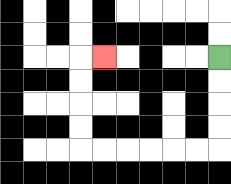{'start': '[9, 2]', 'end': '[4, 2]', 'path_directions': 'D,D,D,D,L,L,L,L,L,L,U,U,U,U,R', 'path_coordinates': '[[9, 2], [9, 3], [9, 4], [9, 5], [9, 6], [8, 6], [7, 6], [6, 6], [5, 6], [4, 6], [3, 6], [3, 5], [3, 4], [3, 3], [3, 2], [4, 2]]'}